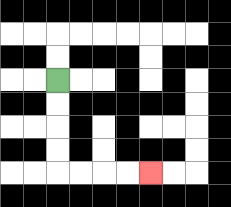{'start': '[2, 3]', 'end': '[6, 7]', 'path_directions': 'D,D,D,D,R,R,R,R', 'path_coordinates': '[[2, 3], [2, 4], [2, 5], [2, 6], [2, 7], [3, 7], [4, 7], [5, 7], [6, 7]]'}